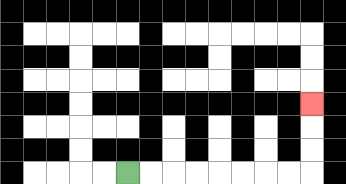{'start': '[5, 7]', 'end': '[13, 4]', 'path_directions': 'R,R,R,R,R,R,R,R,U,U,U', 'path_coordinates': '[[5, 7], [6, 7], [7, 7], [8, 7], [9, 7], [10, 7], [11, 7], [12, 7], [13, 7], [13, 6], [13, 5], [13, 4]]'}